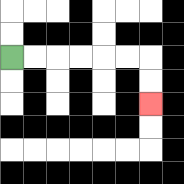{'start': '[0, 2]', 'end': '[6, 4]', 'path_directions': 'R,R,R,R,R,R,D,D', 'path_coordinates': '[[0, 2], [1, 2], [2, 2], [3, 2], [4, 2], [5, 2], [6, 2], [6, 3], [6, 4]]'}